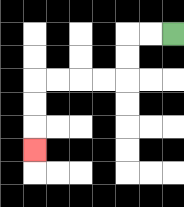{'start': '[7, 1]', 'end': '[1, 6]', 'path_directions': 'L,L,D,D,L,L,L,L,D,D,D', 'path_coordinates': '[[7, 1], [6, 1], [5, 1], [5, 2], [5, 3], [4, 3], [3, 3], [2, 3], [1, 3], [1, 4], [1, 5], [1, 6]]'}